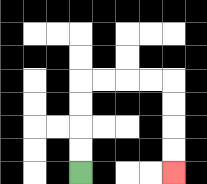{'start': '[3, 7]', 'end': '[7, 7]', 'path_directions': 'U,U,U,U,R,R,R,R,D,D,D,D', 'path_coordinates': '[[3, 7], [3, 6], [3, 5], [3, 4], [3, 3], [4, 3], [5, 3], [6, 3], [7, 3], [7, 4], [7, 5], [7, 6], [7, 7]]'}